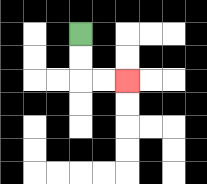{'start': '[3, 1]', 'end': '[5, 3]', 'path_directions': 'D,D,R,R', 'path_coordinates': '[[3, 1], [3, 2], [3, 3], [4, 3], [5, 3]]'}